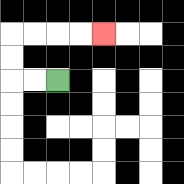{'start': '[2, 3]', 'end': '[4, 1]', 'path_directions': 'L,L,U,U,R,R,R,R', 'path_coordinates': '[[2, 3], [1, 3], [0, 3], [0, 2], [0, 1], [1, 1], [2, 1], [3, 1], [4, 1]]'}